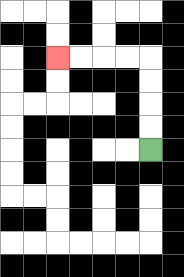{'start': '[6, 6]', 'end': '[2, 2]', 'path_directions': 'U,U,U,U,L,L,L,L', 'path_coordinates': '[[6, 6], [6, 5], [6, 4], [6, 3], [6, 2], [5, 2], [4, 2], [3, 2], [2, 2]]'}